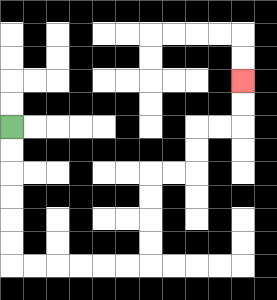{'start': '[0, 5]', 'end': '[10, 3]', 'path_directions': 'D,D,D,D,D,D,R,R,R,R,R,R,U,U,U,U,R,R,U,U,R,R,U,U', 'path_coordinates': '[[0, 5], [0, 6], [0, 7], [0, 8], [0, 9], [0, 10], [0, 11], [1, 11], [2, 11], [3, 11], [4, 11], [5, 11], [6, 11], [6, 10], [6, 9], [6, 8], [6, 7], [7, 7], [8, 7], [8, 6], [8, 5], [9, 5], [10, 5], [10, 4], [10, 3]]'}